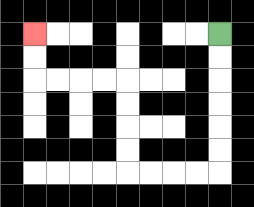{'start': '[9, 1]', 'end': '[1, 1]', 'path_directions': 'D,D,D,D,D,D,L,L,L,L,U,U,U,U,L,L,L,L,U,U', 'path_coordinates': '[[9, 1], [9, 2], [9, 3], [9, 4], [9, 5], [9, 6], [9, 7], [8, 7], [7, 7], [6, 7], [5, 7], [5, 6], [5, 5], [5, 4], [5, 3], [4, 3], [3, 3], [2, 3], [1, 3], [1, 2], [1, 1]]'}